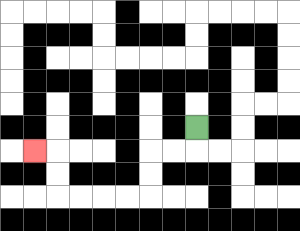{'start': '[8, 5]', 'end': '[1, 6]', 'path_directions': 'D,L,L,D,D,L,L,L,L,U,U,L', 'path_coordinates': '[[8, 5], [8, 6], [7, 6], [6, 6], [6, 7], [6, 8], [5, 8], [4, 8], [3, 8], [2, 8], [2, 7], [2, 6], [1, 6]]'}